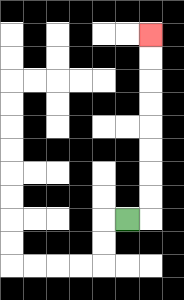{'start': '[5, 9]', 'end': '[6, 1]', 'path_directions': 'R,U,U,U,U,U,U,U,U', 'path_coordinates': '[[5, 9], [6, 9], [6, 8], [6, 7], [6, 6], [6, 5], [6, 4], [6, 3], [6, 2], [6, 1]]'}